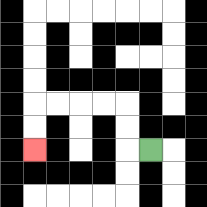{'start': '[6, 6]', 'end': '[1, 6]', 'path_directions': 'L,U,U,L,L,L,L,D,D', 'path_coordinates': '[[6, 6], [5, 6], [5, 5], [5, 4], [4, 4], [3, 4], [2, 4], [1, 4], [1, 5], [1, 6]]'}